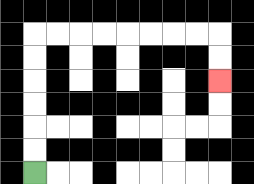{'start': '[1, 7]', 'end': '[9, 3]', 'path_directions': 'U,U,U,U,U,U,R,R,R,R,R,R,R,R,D,D', 'path_coordinates': '[[1, 7], [1, 6], [1, 5], [1, 4], [1, 3], [1, 2], [1, 1], [2, 1], [3, 1], [4, 1], [5, 1], [6, 1], [7, 1], [8, 1], [9, 1], [9, 2], [9, 3]]'}